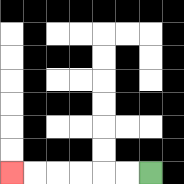{'start': '[6, 7]', 'end': '[0, 7]', 'path_directions': 'L,L,L,L,L,L', 'path_coordinates': '[[6, 7], [5, 7], [4, 7], [3, 7], [2, 7], [1, 7], [0, 7]]'}